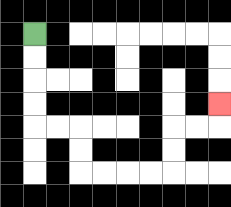{'start': '[1, 1]', 'end': '[9, 4]', 'path_directions': 'D,D,D,D,R,R,D,D,R,R,R,R,U,U,R,R,U', 'path_coordinates': '[[1, 1], [1, 2], [1, 3], [1, 4], [1, 5], [2, 5], [3, 5], [3, 6], [3, 7], [4, 7], [5, 7], [6, 7], [7, 7], [7, 6], [7, 5], [8, 5], [9, 5], [9, 4]]'}